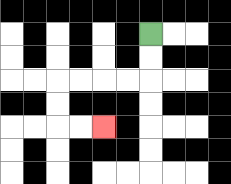{'start': '[6, 1]', 'end': '[4, 5]', 'path_directions': 'D,D,L,L,L,L,D,D,R,R', 'path_coordinates': '[[6, 1], [6, 2], [6, 3], [5, 3], [4, 3], [3, 3], [2, 3], [2, 4], [2, 5], [3, 5], [4, 5]]'}